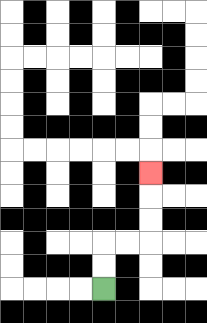{'start': '[4, 12]', 'end': '[6, 7]', 'path_directions': 'U,U,R,R,U,U,U', 'path_coordinates': '[[4, 12], [4, 11], [4, 10], [5, 10], [6, 10], [6, 9], [6, 8], [6, 7]]'}